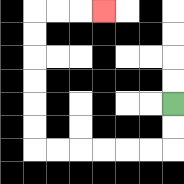{'start': '[7, 4]', 'end': '[4, 0]', 'path_directions': 'D,D,L,L,L,L,L,L,U,U,U,U,U,U,R,R,R', 'path_coordinates': '[[7, 4], [7, 5], [7, 6], [6, 6], [5, 6], [4, 6], [3, 6], [2, 6], [1, 6], [1, 5], [1, 4], [1, 3], [1, 2], [1, 1], [1, 0], [2, 0], [3, 0], [4, 0]]'}